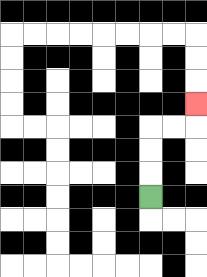{'start': '[6, 8]', 'end': '[8, 4]', 'path_directions': 'U,U,U,R,R,U', 'path_coordinates': '[[6, 8], [6, 7], [6, 6], [6, 5], [7, 5], [8, 5], [8, 4]]'}